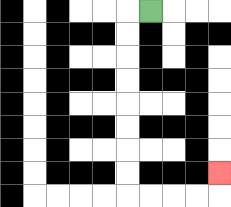{'start': '[6, 0]', 'end': '[9, 7]', 'path_directions': 'L,D,D,D,D,D,D,D,D,R,R,R,R,U', 'path_coordinates': '[[6, 0], [5, 0], [5, 1], [5, 2], [5, 3], [5, 4], [5, 5], [5, 6], [5, 7], [5, 8], [6, 8], [7, 8], [8, 8], [9, 8], [9, 7]]'}